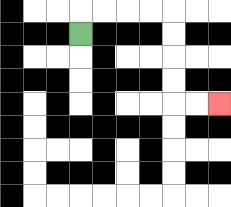{'start': '[3, 1]', 'end': '[9, 4]', 'path_directions': 'U,R,R,R,R,D,D,D,D,R,R', 'path_coordinates': '[[3, 1], [3, 0], [4, 0], [5, 0], [6, 0], [7, 0], [7, 1], [7, 2], [7, 3], [7, 4], [8, 4], [9, 4]]'}